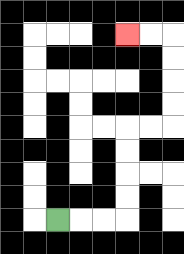{'start': '[2, 9]', 'end': '[5, 1]', 'path_directions': 'R,R,R,U,U,U,U,R,R,U,U,U,U,L,L', 'path_coordinates': '[[2, 9], [3, 9], [4, 9], [5, 9], [5, 8], [5, 7], [5, 6], [5, 5], [6, 5], [7, 5], [7, 4], [7, 3], [7, 2], [7, 1], [6, 1], [5, 1]]'}